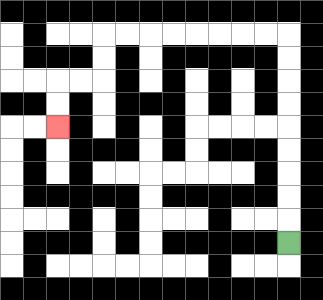{'start': '[12, 10]', 'end': '[2, 5]', 'path_directions': 'U,U,U,U,U,U,U,U,U,L,L,L,L,L,L,L,L,D,D,L,L,D,D', 'path_coordinates': '[[12, 10], [12, 9], [12, 8], [12, 7], [12, 6], [12, 5], [12, 4], [12, 3], [12, 2], [12, 1], [11, 1], [10, 1], [9, 1], [8, 1], [7, 1], [6, 1], [5, 1], [4, 1], [4, 2], [4, 3], [3, 3], [2, 3], [2, 4], [2, 5]]'}